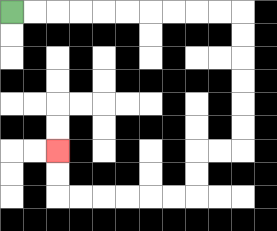{'start': '[0, 0]', 'end': '[2, 6]', 'path_directions': 'R,R,R,R,R,R,R,R,R,R,D,D,D,D,D,D,L,L,D,D,L,L,L,L,L,L,U,U', 'path_coordinates': '[[0, 0], [1, 0], [2, 0], [3, 0], [4, 0], [5, 0], [6, 0], [7, 0], [8, 0], [9, 0], [10, 0], [10, 1], [10, 2], [10, 3], [10, 4], [10, 5], [10, 6], [9, 6], [8, 6], [8, 7], [8, 8], [7, 8], [6, 8], [5, 8], [4, 8], [3, 8], [2, 8], [2, 7], [2, 6]]'}